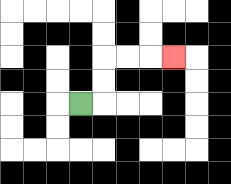{'start': '[3, 4]', 'end': '[7, 2]', 'path_directions': 'R,U,U,R,R,R', 'path_coordinates': '[[3, 4], [4, 4], [4, 3], [4, 2], [5, 2], [6, 2], [7, 2]]'}